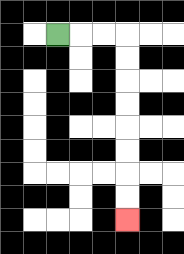{'start': '[2, 1]', 'end': '[5, 9]', 'path_directions': 'R,R,R,D,D,D,D,D,D,D,D', 'path_coordinates': '[[2, 1], [3, 1], [4, 1], [5, 1], [5, 2], [5, 3], [5, 4], [5, 5], [5, 6], [5, 7], [5, 8], [5, 9]]'}